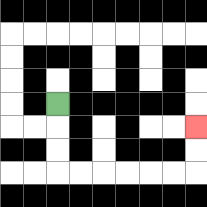{'start': '[2, 4]', 'end': '[8, 5]', 'path_directions': 'D,D,D,R,R,R,R,R,R,U,U', 'path_coordinates': '[[2, 4], [2, 5], [2, 6], [2, 7], [3, 7], [4, 7], [5, 7], [6, 7], [7, 7], [8, 7], [8, 6], [8, 5]]'}